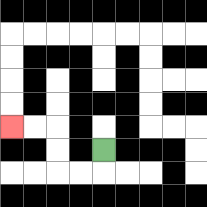{'start': '[4, 6]', 'end': '[0, 5]', 'path_directions': 'D,L,L,U,U,L,L', 'path_coordinates': '[[4, 6], [4, 7], [3, 7], [2, 7], [2, 6], [2, 5], [1, 5], [0, 5]]'}